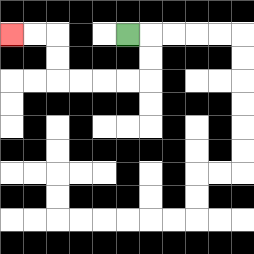{'start': '[5, 1]', 'end': '[0, 1]', 'path_directions': 'R,D,D,L,L,L,L,U,U,L,L', 'path_coordinates': '[[5, 1], [6, 1], [6, 2], [6, 3], [5, 3], [4, 3], [3, 3], [2, 3], [2, 2], [2, 1], [1, 1], [0, 1]]'}